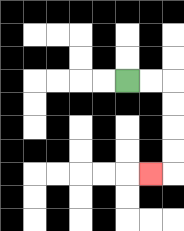{'start': '[5, 3]', 'end': '[6, 7]', 'path_directions': 'R,R,D,D,D,D,L', 'path_coordinates': '[[5, 3], [6, 3], [7, 3], [7, 4], [7, 5], [7, 6], [7, 7], [6, 7]]'}